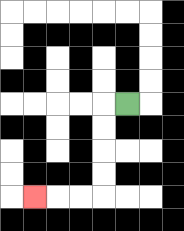{'start': '[5, 4]', 'end': '[1, 8]', 'path_directions': 'L,D,D,D,D,L,L,L', 'path_coordinates': '[[5, 4], [4, 4], [4, 5], [4, 6], [4, 7], [4, 8], [3, 8], [2, 8], [1, 8]]'}